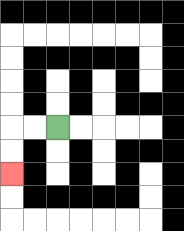{'start': '[2, 5]', 'end': '[0, 7]', 'path_directions': 'L,L,D,D', 'path_coordinates': '[[2, 5], [1, 5], [0, 5], [0, 6], [0, 7]]'}